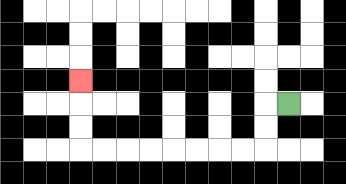{'start': '[12, 4]', 'end': '[3, 3]', 'path_directions': 'L,D,D,L,L,L,L,L,L,L,L,U,U,U', 'path_coordinates': '[[12, 4], [11, 4], [11, 5], [11, 6], [10, 6], [9, 6], [8, 6], [7, 6], [6, 6], [5, 6], [4, 6], [3, 6], [3, 5], [3, 4], [3, 3]]'}